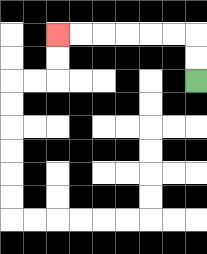{'start': '[8, 3]', 'end': '[2, 1]', 'path_directions': 'U,U,L,L,L,L,L,L', 'path_coordinates': '[[8, 3], [8, 2], [8, 1], [7, 1], [6, 1], [5, 1], [4, 1], [3, 1], [2, 1]]'}